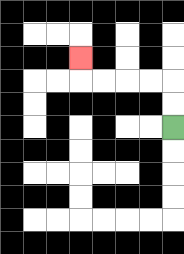{'start': '[7, 5]', 'end': '[3, 2]', 'path_directions': 'U,U,L,L,L,L,U', 'path_coordinates': '[[7, 5], [7, 4], [7, 3], [6, 3], [5, 3], [4, 3], [3, 3], [3, 2]]'}